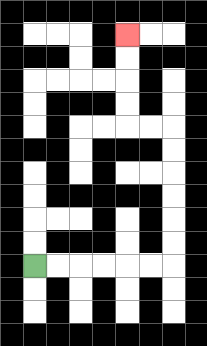{'start': '[1, 11]', 'end': '[5, 1]', 'path_directions': 'R,R,R,R,R,R,U,U,U,U,U,U,L,L,U,U,U,U', 'path_coordinates': '[[1, 11], [2, 11], [3, 11], [4, 11], [5, 11], [6, 11], [7, 11], [7, 10], [7, 9], [7, 8], [7, 7], [7, 6], [7, 5], [6, 5], [5, 5], [5, 4], [5, 3], [5, 2], [5, 1]]'}